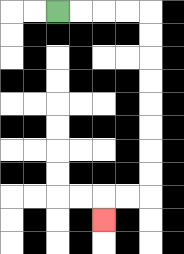{'start': '[2, 0]', 'end': '[4, 9]', 'path_directions': 'R,R,R,R,D,D,D,D,D,D,D,D,L,L,D', 'path_coordinates': '[[2, 0], [3, 0], [4, 0], [5, 0], [6, 0], [6, 1], [6, 2], [6, 3], [6, 4], [6, 5], [6, 6], [6, 7], [6, 8], [5, 8], [4, 8], [4, 9]]'}